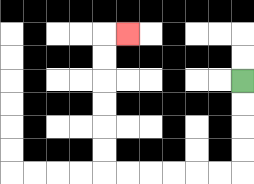{'start': '[10, 3]', 'end': '[5, 1]', 'path_directions': 'D,D,D,D,L,L,L,L,L,L,U,U,U,U,U,U,R', 'path_coordinates': '[[10, 3], [10, 4], [10, 5], [10, 6], [10, 7], [9, 7], [8, 7], [7, 7], [6, 7], [5, 7], [4, 7], [4, 6], [4, 5], [4, 4], [4, 3], [4, 2], [4, 1], [5, 1]]'}